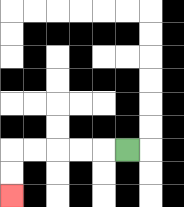{'start': '[5, 6]', 'end': '[0, 8]', 'path_directions': 'L,L,L,L,L,D,D', 'path_coordinates': '[[5, 6], [4, 6], [3, 6], [2, 6], [1, 6], [0, 6], [0, 7], [0, 8]]'}